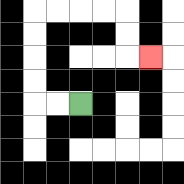{'start': '[3, 4]', 'end': '[6, 2]', 'path_directions': 'L,L,U,U,U,U,R,R,R,R,D,D,R', 'path_coordinates': '[[3, 4], [2, 4], [1, 4], [1, 3], [1, 2], [1, 1], [1, 0], [2, 0], [3, 0], [4, 0], [5, 0], [5, 1], [5, 2], [6, 2]]'}